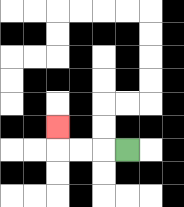{'start': '[5, 6]', 'end': '[2, 5]', 'path_directions': 'L,L,L,U', 'path_coordinates': '[[5, 6], [4, 6], [3, 6], [2, 6], [2, 5]]'}